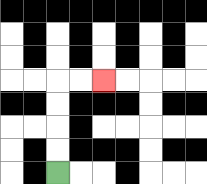{'start': '[2, 7]', 'end': '[4, 3]', 'path_directions': 'U,U,U,U,R,R', 'path_coordinates': '[[2, 7], [2, 6], [2, 5], [2, 4], [2, 3], [3, 3], [4, 3]]'}